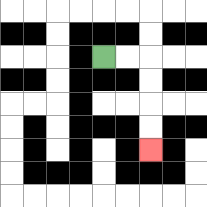{'start': '[4, 2]', 'end': '[6, 6]', 'path_directions': 'R,R,D,D,D,D', 'path_coordinates': '[[4, 2], [5, 2], [6, 2], [6, 3], [6, 4], [6, 5], [6, 6]]'}